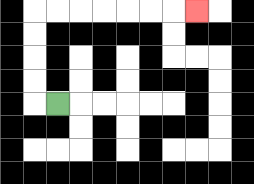{'start': '[2, 4]', 'end': '[8, 0]', 'path_directions': 'L,U,U,U,U,R,R,R,R,R,R,R', 'path_coordinates': '[[2, 4], [1, 4], [1, 3], [1, 2], [1, 1], [1, 0], [2, 0], [3, 0], [4, 0], [5, 0], [6, 0], [7, 0], [8, 0]]'}